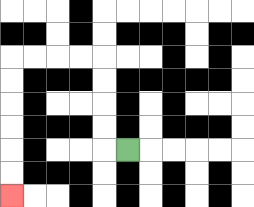{'start': '[5, 6]', 'end': '[0, 8]', 'path_directions': 'L,U,U,U,U,L,L,L,L,D,D,D,D,D,D', 'path_coordinates': '[[5, 6], [4, 6], [4, 5], [4, 4], [4, 3], [4, 2], [3, 2], [2, 2], [1, 2], [0, 2], [0, 3], [0, 4], [0, 5], [0, 6], [0, 7], [0, 8]]'}